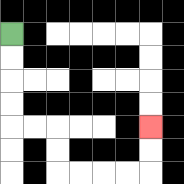{'start': '[0, 1]', 'end': '[6, 5]', 'path_directions': 'D,D,D,D,R,R,D,D,R,R,R,R,U,U', 'path_coordinates': '[[0, 1], [0, 2], [0, 3], [0, 4], [0, 5], [1, 5], [2, 5], [2, 6], [2, 7], [3, 7], [4, 7], [5, 7], [6, 7], [6, 6], [6, 5]]'}